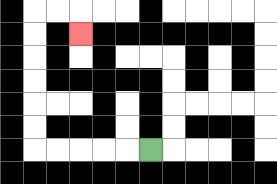{'start': '[6, 6]', 'end': '[3, 1]', 'path_directions': 'L,L,L,L,L,U,U,U,U,U,U,R,R,D', 'path_coordinates': '[[6, 6], [5, 6], [4, 6], [3, 6], [2, 6], [1, 6], [1, 5], [1, 4], [1, 3], [1, 2], [1, 1], [1, 0], [2, 0], [3, 0], [3, 1]]'}